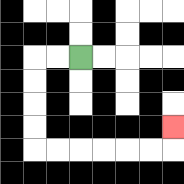{'start': '[3, 2]', 'end': '[7, 5]', 'path_directions': 'L,L,D,D,D,D,R,R,R,R,R,R,U', 'path_coordinates': '[[3, 2], [2, 2], [1, 2], [1, 3], [1, 4], [1, 5], [1, 6], [2, 6], [3, 6], [4, 6], [5, 6], [6, 6], [7, 6], [7, 5]]'}